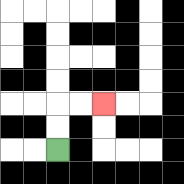{'start': '[2, 6]', 'end': '[4, 4]', 'path_directions': 'U,U,R,R', 'path_coordinates': '[[2, 6], [2, 5], [2, 4], [3, 4], [4, 4]]'}